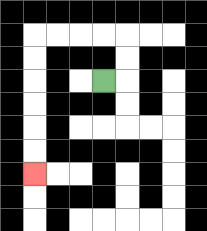{'start': '[4, 3]', 'end': '[1, 7]', 'path_directions': 'R,U,U,L,L,L,L,D,D,D,D,D,D', 'path_coordinates': '[[4, 3], [5, 3], [5, 2], [5, 1], [4, 1], [3, 1], [2, 1], [1, 1], [1, 2], [1, 3], [1, 4], [1, 5], [1, 6], [1, 7]]'}